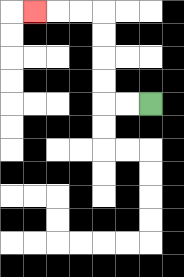{'start': '[6, 4]', 'end': '[1, 0]', 'path_directions': 'L,L,U,U,U,U,L,L,L', 'path_coordinates': '[[6, 4], [5, 4], [4, 4], [4, 3], [4, 2], [4, 1], [4, 0], [3, 0], [2, 0], [1, 0]]'}